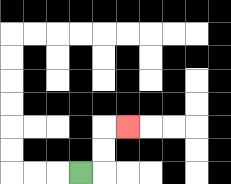{'start': '[3, 7]', 'end': '[5, 5]', 'path_directions': 'R,U,U,R', 'path_coordinates': '[[3, 7], [4, 7], [4, 6], [4, 5], [5, 5]]'}